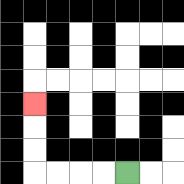{'start': '[5, 7]', 'end': '[1, 4]', 'path_directions': 'L,L,L,L,U,U,U', 'path_coordinates': '[[5, 7], [4, 7], [3, 7], [2, 7], [1, 7], [1, 6], [1, 5], [1, 4]]'}